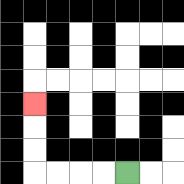{'start': '[5, 7]', 'end': '[1, 4]', 'path_directions': 'L,L,L,L,U,U,U', 'path_coordinates': '[[5, 7], [4, 7], [3, 7], [2, 7], [1, 7], [1, 6], [1, 5], [1, 4]]'}